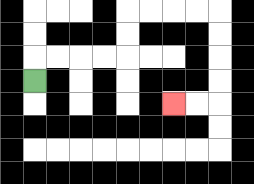{'start': '[1, 3]', 'end': '[7, 4]', 'path_directions': 'U,R,R,R,R,U,U,R,R,R,R,D,D,D,D,L,L', 'path_coordinates': '[[1, 3], [1, 2], [2, 2], [3, 2], [4, 2], [5, 2], [5, 1], [5, 0], [6, 0], [7, 0], [8, 0], [9, 0], [9, 1], [9, 2], [9, 3], [9, 4], [8, 4], [7, 4]]'}